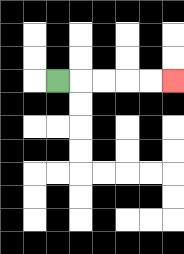{'start': '[2, 3]', 'end': '[7, 3]', 'path_directions': 'R,R,R,R,R', 'path_coordinates': '[[2, 3], [3, 3], [4, 3], [5, 3], [6, 3], [7, 3]]'}